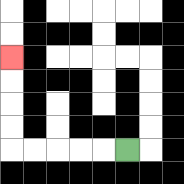{'start': '[5, 6]', 'end': '[0, 2]', 'path_directions': 'L,L,L,L,L,U,U,U,U', 'path_coordinates': '[[5, 6], [4, 6], [3, 6], [2, 6], [1, 6], [0, 6], [0, 5], [0, 4], [0, 3], [0, 2]]'}